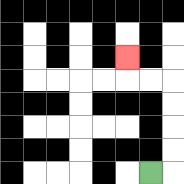{'start': '[6, 7]', 'end': '[5, 2]', 'path_directions': 'R,U,U,U,U,L,L,U', 'path_coordinates': '[[6, 7], [7, 7], [7, 6], [7, 5], [7, 4], [7, 3], [6, 3], [5, 3], [5, 2]]'}